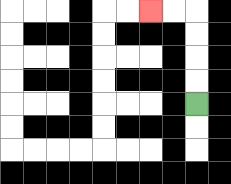{'start': '[8, 4]', 'end': '[6, 0]', 'path_directions': 'U,U,U,U,L,L', 'path_coordinates': '[[8, 4], [8, 3], [8, 2], [8, 1], [8, 0], [7, 0], [6, 0]]'}